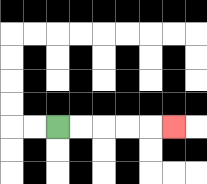{'start': '[2, 5]', 'end': '[7, 5]', 'path_directions': 'R,R,R,R,R', 'path_coordinates': '[[2, 5], [3, 5], [4, 5], [5, 5], [6, 5], [7, 5]]'}